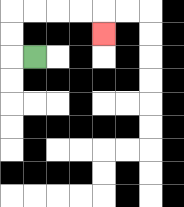{'start': '[1, 2]', 'end': '[4, 1]', 'path_directions': 'L,U,U,R,R,R,R,D', 'path_coordinates': '[[1, 2], [0, 2], [0, 1], [0, 0], [1, 0], [2, 0], [3, 0], [4, 0], [4, 1]]'}